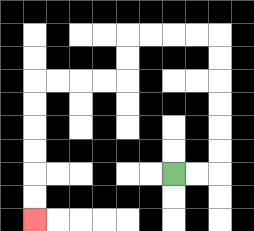{'start': '[7, 7]', 'end': '[1, 9]', 'path_directions': 'R,R,U,U,U,U,U,U,L,L,L,L,D,D,L,L,L,L,D,D,D,D,D,D', 'path_coordinates': '[[7, 7], [8, 7], [9, 7], [9, 6], [9, 5], [9, 4], [9, 3], [9, 2], [9, 1], [8, 1], [7, 1], [6, 1], [5, 1], [5, 2], [5, 3], [4, 3], [3, 3], [2, 3], [1, 3], [1, 4], [1, 5], [1, 6], [1, 7], [1, 8], [1, 9]]'}